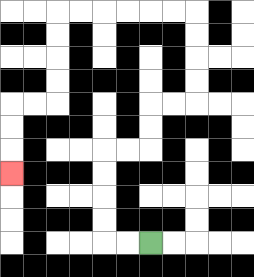{'start': '[6, 10]', 'end': '[0, 7]', 'path_directions': 'L,L,U,U,U,U,R,R,U,U,R,R,U,U,U,U,L,L,L,L,L,L,D,D,D,D,L,L,D,D,D', 'path_coordinates': '[[6, 10], [5, 10], [4, 10], [4, 9], [4, 8], [4, 7], [4, 6], [5, 6], [6, 6], [6, 5], [6, 4], [7, 4], [8, 4], [8, 3], [8, 2], [8, 1], [8, 0], [7, 0], [6, 0], [5, 0], [4, 0], [3, 0], [2, 0], [2, 1], [2, 2], [2, 3], [2, 4], [1, 4], [0, 4], [0, 5], [0, 6], [0, 7]]'}